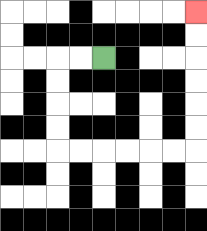{'start': '[4, 2]', 'end': '[8, 0]', 'path_directions': 'L,L,D,D,D,D,R,R,R,R,R,R,U,U,U,U,U,U', 'path_coordinates': '[[4, 2], [3, 2], [2, 2], [2, 3], [2, 4], [2, 5], [2, 6], [3, 6], [4, 6], [5, 6], [6, 6], [7, 6], [8, 6], [8, 5], [8, 4], [8, 3], [8, 2], [8, 1], [8, 0]]'}